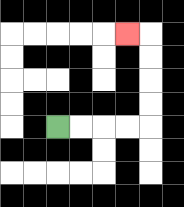{'start': '[2, 5]', 'end': '[5, 1]', 'path_directions': 'R,R,R,R,U,U,U,U,L', 'path_coordinates': '[[2, 5], [3, 5], [4, 5], [5, 5], [6, 5], [6, 4], [6, 3], [6, 2], [6, 1], [5, 1]]'}